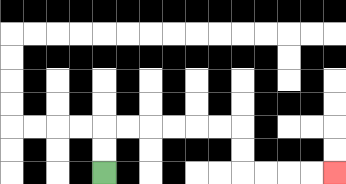{'start': '[4, 7]', 'end': '[14, 7]', 'path_directions': 'U,U,R,R,R,R,R,R,D,D,R,R,R,R', 'path_coordinates': '[[4, 7], [4, 6], [4, 5], [5, 5], [6, 5], [7, 5], [8, 5], [9, 5], [10, 5], [10, 6], [10, 7], [11, 7], [12, 7], [13, 7], [14, 7]]'}